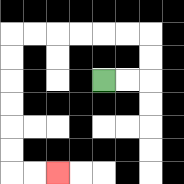{'start': '[4, 3]', 'end': '[2, 7]', 'path_directions': 'R,R,U,U,L,L,L,L,L,L,D,D,D,D,D,D,R,R', 'path_coordinates': '[[4, 3], [5, 3], [6, 3], [6, 2], [6, 1], [5, 1], [4, 1], [3, 1], [2, 1], [1, 1], [0, 1], [0, 2], [0, 3], [0, 4], [0, 5], [0, 6], [0, 7], [1, 7], [2, 7]]'}